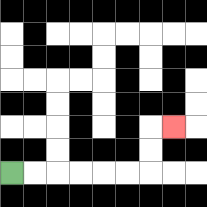{'start': '[0, 7]', 'end': '[7, 5]', 'path_directions': 'R,R,R,R,R,R,U,U,R', 'path_coordinates': '[[0, 7], [1, 7], [2, 7], [3, 7], [4, 7], [5, 7], [6, 7], [6, 6], [6, 5], [7, 5]]'}